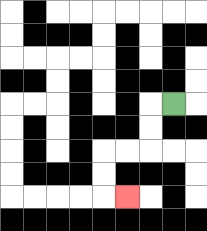{'start': '[7, 4]', 'end': '[5, 8]', 'path_directions': 'L,D,D,L,L,D,D,R', 'path_coordinates': '[[7, 4], [6, 4], [6, 5], [6, 6], [5, 6], [4, 6], [4, 7], [4, 8], [5, 8]]'}